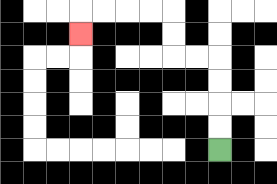{'start': '[9, 6]', 'end': '[3, 1]', 'path_directions': 'U,U,U,U,L,L,U,U,L,L,L,L,D', 'path_coordinates': '[[9, 6], [9, 5], [9, 4], [9, 3], [9, 2], [8, 2], [7, 2], [7, 1], [7, 0], [6, 0], [5, 0], [4, 0], [3, 0], [3, 1]]'}